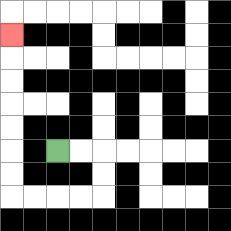{'start': '[2, 6]', 'end': '[0, 1]', 'path_directions': 'R,R,D,D,L,L,L,L,U,U,U,U,U,U,U', 'path_coordinates': '[[2, 6], [3, 6], [4, 6], [4, 7], [4, 8], [3, 8], [2, 8], [1, 8], [0, 8], [0, 7], [0, 6], [0, 5], [0, 4], [0, 3], [0, 2], [0, 1]]'}